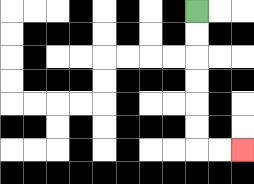{'start': '[8, 0]', 'end': '[10, 6]', 'path_directions': 'D,D,D,D,D,D,R,R', 'path_coordinates': '[[8, 0], [8, 1], [8, 2], [8, 3], [8, 4], [8, 5], [8, 6], [9, 6], [10, 6]]'}